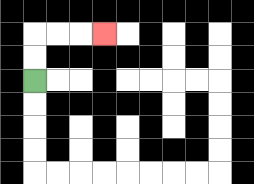{'start': '[1, 3]', 'end': '[4, 1]', 'path_directions': 'U,U,R,R,R', 'path_coordinates': '[[1, 3], [1, 2], [1, 1], [2, 1], [3, 1], [4, 1]]'}